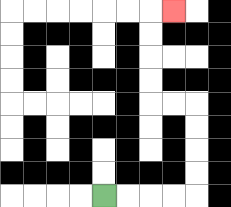{'start': '[4, 8]', 'end': '[7, 0]', 'path_directions': 'R,R,R,R,U,U,U,U,L,L,U,U,U,U,R', 'path_coordinates': '[[4, 8], [5, 8], [6, 8], [7, 8], [8, 8], [8, 7], [8, 6], [8, 5], [8, 4], [7, 4], [6, 4], [6, 3], [6, 2], [6, 1], [6, 0], [7, 0]]'}